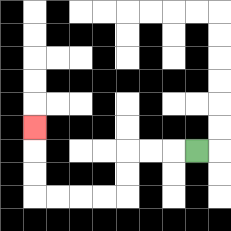{'start': '[8, 6]', 'end': '[1, 5]', 'path_directions': 'L,L,L,D,D,L,L,L,L,U,U,U', 'path_coordinates': '[[8, 6], [7, 6], [6, 6], [5, 6], [5, 7], [5, 8], [4, 8], [3, 8], [2, 8], [1, 8], [1, 7], [1, 6], [1, 5]]'}